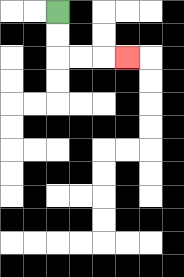{'start': '[2, 0]', 'end': '[5, 2]', 'path_directions': 'D,D,R,R,R', 'path_coordinates': '[[2, 0], [2, 1], [2, 2], [3, 2], [4, 2], [5, 2]]'}